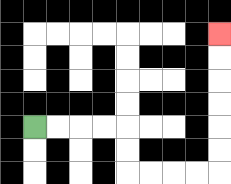{'start': '[1, 5]', 'end': '[9, 1]', 'path_directions': 'R,R,R,R,D,D,R,R,R,R,U,U,U,U,U,U', 'path_coordinates': '[[1, 5], [2, 5], [3, 5], [4, 5], [5, 5], [5, 6], [5, 7], [6, 7], [7, 7], [8, 7], [9, 7], [9, 6], [9, 5], [9, 4], [9, 3], [9, 2], [9, 1]]'}